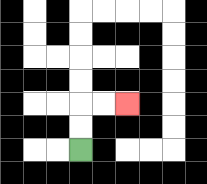{'start': '[3, 6]', 'end': '[5, 4]', 'path_directions': 'U,U,R,R', 'path_coordinates': '[[3, 6], [3, 5], [3, 4], [4, 4], [5, 4]]'}